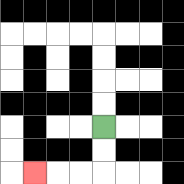{'start': '[4, 5]', 'end': '[1, 7]', 'path_directions': 'D,D,L,L,L', 'path_coordinates': '[[4, 5], [4, 6], [4, 7], [3, 7], [2, 7], [1, 7]]'}